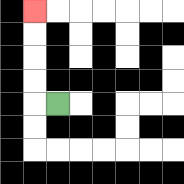{'start': '[2, 4]', 'end': '[1, 0]', 'path_directions': 'L,U,U,U,U', 'path_coordinates': '[[2, 4], [1, 4], [1, 3], [1, 2], [1, 1], [1, 0]]'}